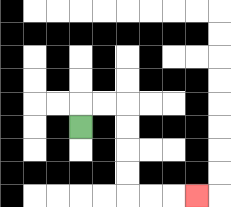{'start': '[3, 5]', 'end': '[8, 8]', 'path_directions': 'U,R,R,D,D,D,D,R,R,R', 'path_coordinates': '[[3, 5], [3, 4], [4, 4], [5, 4], [5, 5], [5, 6], [5, 7], [5, 8], [6, 8], [7, 8], [8, 8]]'}